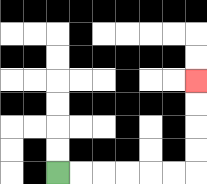{'start': '[2, 7]', 'end': '[8, 3]', 'path_directions': 'R,R,R,R,R,R,U,U,U,U', 'path_coordinates': '[[2, 7], [3, 7], [4, 7], [5, 7], [6, 7], [7, 7], [8, 7], [8, 6], [8, 5], [8, 4], [8, 3]]'}